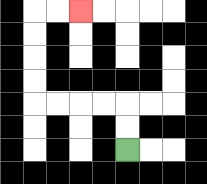{'start': '[5, 6]', 'end': '[3, 0]', 'path_directions': 'U,U,L,L,L,L,U,U,U,U,R,R', 'path_coordinates': '[[5, 6], [5, 5], [5, 4], [4, 4], [3, 4], [2, 4], [1, 4], [1, 3], [1, 2], [1, 1], [1, 0], [2, 0], [3, 0]]'}